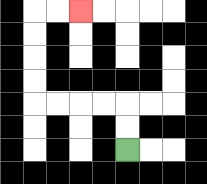{'start': '[5, 6]', 'end': '[3, 0]', 'path_directions': 'U,U,L,L,L,L,U,U,U,U,R,R', 'path_coordinates': '[[5, 6], [5, 5], [5, 4], [4, 4], [3, 4], [2, 4], [1, 4], [1, 3], [1, 2], [1, 1], [1, 0], [2, 0], [3, 0]]'}